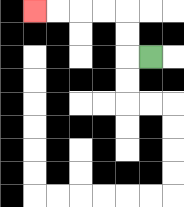{'start': '[6, 2]', 'end': '[1, 0]', 'path_directions': 'L,U,U,L,L,L,L', 'path_coordinates': '[[6, 2], [5, 2], [5, 1], [5, 0], [4, 0], [3, 0], [2, 0], [1, 0]]'}